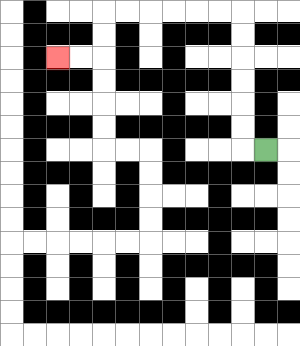{'start': '[11, 6]', 'end': '[2, 2]', 'path_directions': 'L,U,U,U,U,U,U,L,L,L,L,L,L,D,D,L,L', 'path_coordinates': '[[11, 6], [10, 6], [10, 5], [10, 4], [10, 3], [10, 2], [10, 1], [10, 0], [9, 0], [8, 0], [7, 0], [6, 0], [5, 0], [4, 0], [4, 1], [4, 2], [3, 2], [2, 2]]'}